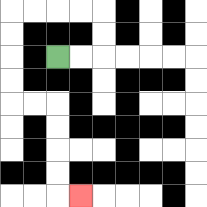{'start': '[2, 2]', 'end': '[3, 8]', 'path_directions': 'R,R,U,U,L,L,L,L,D,D,D,D,R,R,D,D,D,D,R', 'path_coordinates': '[[2, 2], [3, 2], [4, 2], [4, 1], [4, 0], [3, 0], [2, 0], [1, 0], [0, 0], [0, 1], [0, 2], [0, 3], [0, 4], [1, 4], [2, 4], [2, 5], [2, 6], [2, 7], [2, 8], [3, 8]]'}